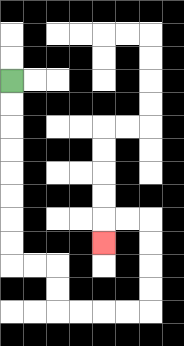{'start': '[0, 3]', 'end': '[4, 10]', 'path_directions': 'D,D,D,D,D,D,D,D,R,R,D,D,R,R,R,R,U,U,U,U,L,L,D', 'path_coordinates': '[[0, 3], [0, 4], [0, 5], [0, 6], [0, 7], [0, 8], [0, 9], [0, 10], [0, 11], [1, 11], [2, 11], [2, 12], [2, 13], [3, 13], [4, 13], [5, 13], [6, 13], [6, 12], [6, 11], [6, 10], [6, 9], [5, 9], [4, 9], [4, 10]]'}